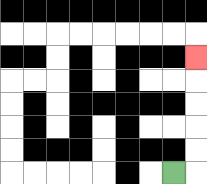{'start': '[7, 7]', 'end': '[8, 2]', 'path_directions': 'R,U,U,U,U,U', 'path_coordinates': '[[7, 7], [8, 7], [8, 6], [8, 5], [8, 4], [8, 3], [8, 2]]'}